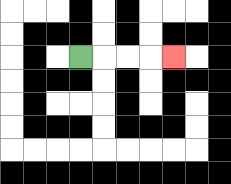{'start': '[3, 2]', 'end': '[7, 2]', 'path_directions': 'R,R,R,R', 'path_coordinates': '[[3, 2], [4, 2], [5, 2], [6, 2], [7, 2]]'}